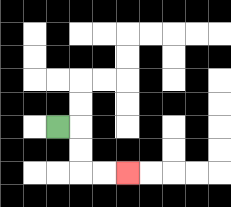{'start': '[2, 5]', 'end': '[5, 7]', 'path_directions': 'R,D,D,R,R', 'path_coordinates': '[[2, 5], [3, 5], [3, 6], [3, 7], [4, 7], [5, 7]]'}